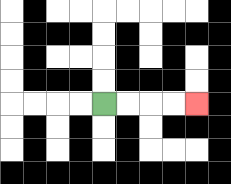{'start': '[4, 4]', 'end': '[8, 4]', 'path_directions': 'R,R,R,R', 'path_coordinates': '[[4, 4], [5, 4], [6, 4], [7, 4], [8, 4]]'}